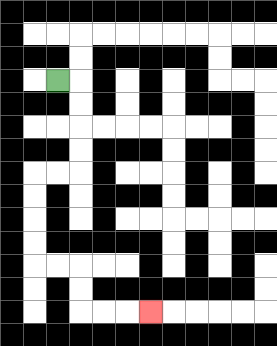{'start': '[2, 3]', 'end': '[6, 13]', 'path_directions': 'R,D,D,D,D,L,L,D,D,D,D,R,R,D,D,R,R,R', 'path_coordinates': '[[2, 3], [3, 3], [3, 4], [3, 5], [3, 6], [3, 7], [2, 7], [1, 7], [1, 8], [1, 9], [1, 10], [1, 11], [2, 11], [3, 11], [3, 12], [3, 13], [4, 13], [5, 13], [6, 13]]'}